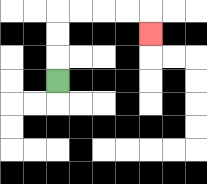{'start': '[2, 3]', 'end': '[6, 1]', 'path_directions': 'U,U,U,R,R,R,R,D', 'path_coordinates': '[[2, 3], [2, 2], [2, 1], [2, 0], [3, 0], [4, 0], [5, 0], [6, 0], [6, 1]]'}